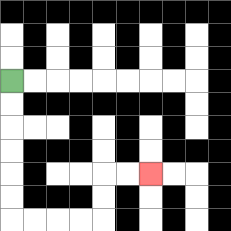{'start': '[0, 3]', 'end': '[6, 7]', 'path_directions': 'D,D,D,D,D,D,R,R,R,R,U,U,R,R', 'path_coordinates': '[[0, 3], [0, 4], [0, 5], [0, 6], [0, 7], [0, 8], [0, 9], [1, 9], [2, 9], [3, 9], [4, 9], [4, 8], [4, 7], [5, 7], [6, 7]]'}